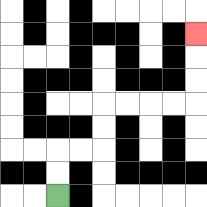{'start': '[2, 8]', 'end': '[8, 1]', 'path_directions': 'U,U,R,R,U,U,R,R,R,R,U,U,U', 'path_coordinates': '[[2, 8], [2, 7], [2, 6], [3, 6], [4, 6], [4, 5], [4, 4], [5, 4], [6, 4], [7, 4], [8, 4], [8, 3], [8, 2], [8, 1]]'}